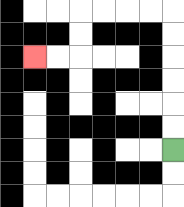{'start': '[7, 6]', 'end': '[1, 2]', 'path_directions': 'U,U,U,U,U,U,L,L,L,L,D,D,L,L', 'path_coordinates': '[[7, 6], [7, 5], [7, 4], [7, 3], [7, 2], [7, 1], [7, 0], [6, 0], [5, 0], [4, 0], [3, 0], [3, 1], [3, 2], [2, 2], [1, 2]]'}